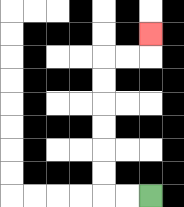{'start': '[6, 8]', 'end': '[6, 1]', 'path_directions': 'L,L,U,U,U,U,U,U,R,R,U', 'path_coordinates': '[[6, 8], [5, 8], [4, 8], [4, 7], [4, 6], [4, 5], [4, 4], [4, 3], [4, 2], [5, 2], [6, 2], [6, 1]]'}